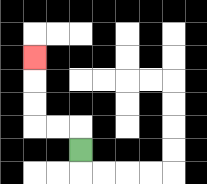{'start': '[3, 6]', 'end': '[1, 2]', 'path_directions': 'U,L,L,U,U,U', 'path_coordinates': '[[3, 6], [3, 5], [2, 5], [1, 5], [1, 4], [1, 3], [1, 2]]'}